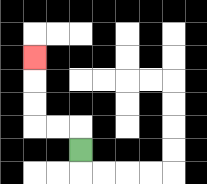{'start': '[3, 6]', 'end': '[1, 2]', 'path_directions': 'U,L,L,U,U,U', 'path_coordinates': '[[3, 6], [3, 5], [2, 5], [1, 5], [1, 4], [1, 3], [1, 2]]'}